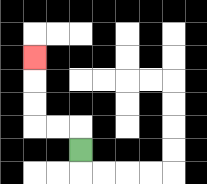{'start': '[3, 6]', 'end': '[1, 2]', 'path_directions': 'U,L,L,U,U,U', 'path_coordinates': '[[3, 6], [3, 5], [2, 5], [1, 5], [1, 4], [1, 3], [1, 2]]'}